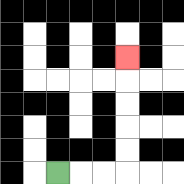{'start': '[2, 7]', 'end': '[5, 2]', 'path_directions': 'R,R,R,U,U,U,U,U', 'path_coordinates': '[[2, 7], [3, 7], [4, 7], [5, 7], [5, 6], [5, 5], [5, 4], [5, 3], [5, 2]]'}